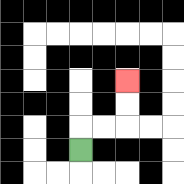{'start': '[3, 6]', 'end': '[5, 3]', 'path_directions': 'U,R,R,U,U', 'path_coordinates': '[[3, 6], [3, 5], [4, 5], [5, 5], [5, 4], [5, 3]]'}